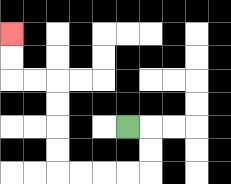{'start': '[5, 5]', 'end': '[0, 1]', 'path_directions': 'R,D,D,L,L,L,L,U,U,U,U,L,L,U,U', 'path_coordinates': '[[5, 5], [6, 5], [6, 6], [6, 7], [5, 7], [4, 7], [3, 7], [2, 7], [2, 6], [2, 5], [2, 4], [2, 3], [1, 3], [0, 3], [0, 2], [0, 1]]'}